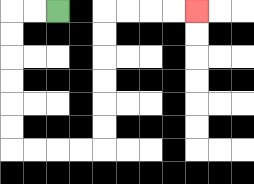{'start': '[2, 0]', 'end': '[8, 0]', 'path_directions': 'L,L,D,D,D,D,D,D,R,R,R,R,U,U,U,U,U,U,R,R,R,R', 'path_coordinates': '[[2, 0], [1, 0], [0, 0], [0, 1], [0, 2], [0, 3], [0, 4], [0, 5], [0, 6], [1, 6], [2, 6], [3, 6], [4, 6], [4, 5], [4, 4], [4, 3], [4, 2], [4, 1], [4, 0], [5, 0], [6, 0], [7, 0], [8, 0]]'}